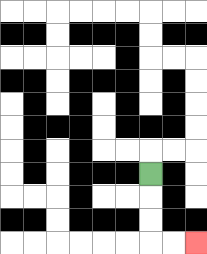{'start': '[6, 7]', 'end': '[8, 10]', 'path_directions': 'D,D,D,R,R', 'path_coordinates': '[[6, 7], [6, 8], [6, 9], [6, 10], [7, 10], [8, 10]]'}